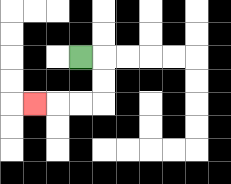{'start': '[3, 2]', 'end': '[1, 4]', 'path_directions': 'R,D,D,L,L,L', 'path_coordinates': '[[3, 2], [4, 2], [4, 3], [4, 4], [3, 4], [2, 4], [1, 4]]'}